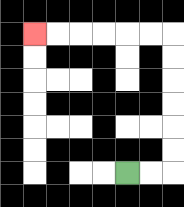{'start': '[5, 7]', 'end': '[1, 1]', 'path_directions': 'R,R,U,U,U,U,U,U,L,L,L,L,L,L', 'path_coordinates': '[[5, 7], [6, 7], [7, 7], [7, 6], [7, 5], [7, 4], [7, 3], [7, 2], [7, 1], [6, 1], [5, 1], [4, 1], [3, 1], [2, 1], [1, 1]]'}